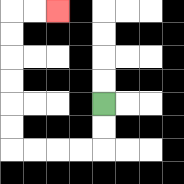{'start': '[4, 4]', 'end': '[2, 0]', 'path_directions': 'D,D,L,L,L,L,U,U,U,U,U,U,R,R', 'path_coordinates': '[[4, 4], [4, 5], [4, 6], [3, 6], [2, 6], [1, 6], [0, 6], [0, 5], [0, 4], [0, 3], [0, 2], [0, 1], [0, 0], [1, 0], [2, 0]]'}